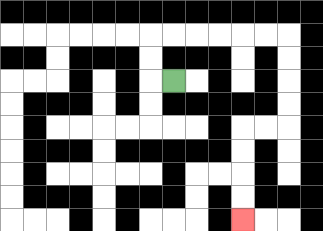{'start': '[7, 3]', 'end': '[10, 9]', 'path_directions': 'L,U,U,R,R,R,R,R,R,D,D,D,D,L,L,D,D,D,D', 'path_coordinates': '[[7, 3], [6, 3], [6, 2], [6, 1], [7, 1], [8, 1], [9, 1], [10, 1], [11, 1], [12, 1], [12, 2], [12, 3], [12, 4], [12, 5], [11, 5], [10, 5], [10, 6], [10, 7], [10, 8], [10, 9]]'}